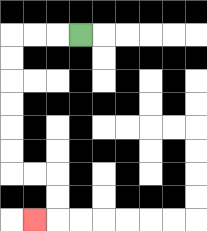{'start': '[3, 1]', 'end': '[1, 9]', 'path_directions': 'L,L,L,D,D,D,D,D,D,R,R,D,D,L', 'path_coordinates': '[[3, 1], [2, 1], [1, 1], [0, 1], [0, 2], [0, 3], [0, 4], [0, 5], [0, 6], [0, 7], [1, 7], [2, 7], [2, 8], [2, 9], [1, 9]]'}